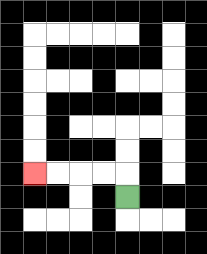{'start': '[5, 8]', 'end': '[1, 7]', 'path_directions': 'U,L,L,L,L', 'path_coordinates': '[[5, 8], [5, 7], [4, 7], [3, 7], [2, 7], [1, 7]]'}